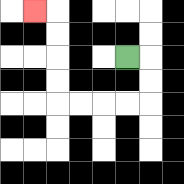{'start': '[5, 2]', 'end': '[1, 0]', 'path_directions': 'R,D,D,L,L,L,L,U,U,U,U,L', 'path_coordinates': '[[5, 2], [6, 2], [6, 3], [6, 4], [5, 4], [4, 4], [3, 4], [2, 4], [2, 3], [2, 2], [2, 1], [2, 0], [1, 0]]'}